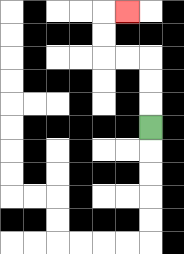{'start': '[6, 5]', 'end': '[5, 0]', 'path_directions': 'U,U,U,L,L,U,U,R', 'path_coordinates': '[[6, 5], [6, 4], [6, 3], [6, 2], [5, 2], [4, 2], [4, 1], [4, 0], [5, 0]]'}